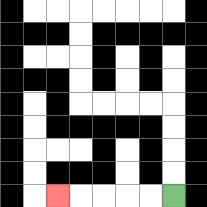{'start': '[7, 8]', 'end': '[2, 8]', 'path_directions': 'L,L,L,L,L', 'path_coordinates': '[[7, 8], [6, 8], [5, 8], [4, 8], [3, 8], [2, 8]]'}